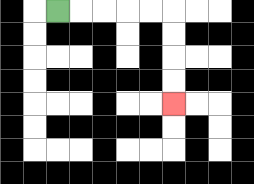{'start': '[2, 0]', 'end': '[7, 4]', 'path_directions': 'R,R,R,R,R,D,D,D,D', 'path_coordinates': '[[2, 0], [3, 0], [4, 0], [5, 0], [6, 0], [7, 0], [7, 1], [7, 2], [7, 3], [7, 4]]'}